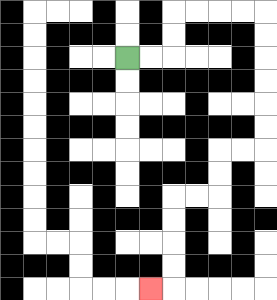{'start': '[5, 2]', 'end': '[6, 12]', 'path_directions': 'R,R,U,U,R,R,R,R,D,D,D,D,D,D,L,L,D,D,L,L,D,D,D,D,L', 'path_coordinates': '[[5, 2], [6, 2], [7, 2], [7, 1], [7, 0], [8, 0], [9, 0], [10, 0], [11, 0], [11, 1], [11, 2], [11, 3], [11, 4], [11, 5], [11, 6], [10, 6], [9, 6], [9, 7], [9, 8], [8, 8], [7, 8], [7, 9], [7, 10], [7, 11], [7, 12], [6, 12]]'}